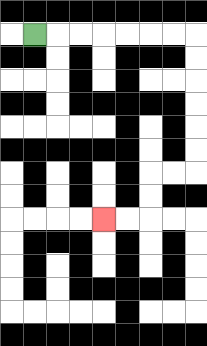{'start': '[1, 1]', 'end': '[4, 9]', 'path_directions': 'R,R,R,R,R,R,R,D,D,D,D,D,D,L,L,D,D,L,L', 'path_coordinates': '[[1, 1], [2, 1], [3, 1], [4, 1], [5, 1], [6, 1], [7, 1], [8, 1], [8, 2], [8, 3], [8, 4], [8, 5], [8, 6], [8, 7], [7, 7], [6, 7], [6, 8], [6, 9], [5, 9], [4, 9]]'}